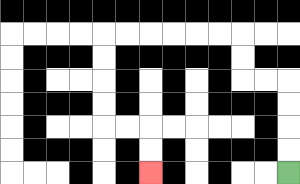{'start': '[12, 7]', 'end': '[6, 7]', 'path_directions': 'U,U,U,U,L,L,U,U,L,L,L,L,L,L,D,D,D,D,R,R,D,D', 'path_coordinates': '[[12, 7], [12, 6], [12, 5], [12, 4], [12, 3], [11, 3], [10, 3], [10, 2], [10, 1], [9, 1], [8, 1], [7, 1], [6, 1], [5, 1], [4, 1], [4, 2], [4, 3], [4, 4], [4, 5], [5, 5], [6, 5], [6, 6], [6, 7]]'}